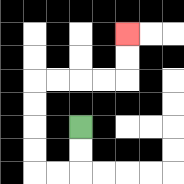{'start': '[3, 5]', 'end': '[5, 1]', 'path_directions': 'D,D,L,L,U,U,U,U,R,R,R,R,U,U', 'path_coordinates': '[[3, 5], [3, 6], [3, 7], [2, 7], [1, 7], [1, 6], [1, 5], [1, 4], [1, 3], [2, 3], [3, 3], [4, 3], [5, 3], [5, 2], [5, 1]]'}